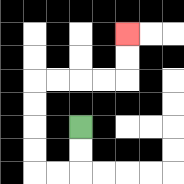{'start': '[3, 5]', 'end': '[5, 1]', 'path_directions': 'D,D,L,L,U,U,U,U,R,R,R,R,U,U', 'path_coordinates': '[[3, 5], [3, 6], [3, 7], [2, 7], [1, 7], [1, 6], [1, 5], [1, 4], [1, 3], [2, 3], [3, 3], [4, 3], [5, 3], [5, 2], [5, 1]]'}